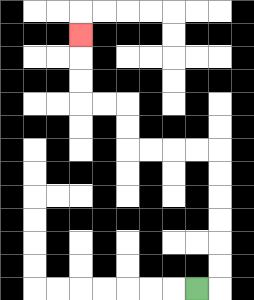{'start': '[8, 12]', 'end': '[3, 1]', 'path_directions': 'R,U,U,U,U,U,U,L,L,L,L,U,U,L,L,U,U,U', 'path_coordinates': '[[8, 12], [9, 12], [9, 11], [9, 10], [9, 9], [9, 8], [9, 7], [9, 6], [8, 6], [7, 6], [6, 6], [5, 6], [5, 5], [5, 4], [4, 4], [3, 4], [3, 3], [3, 2], [3, 1]]'}